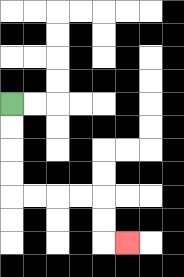{'start': '[0, 4]', 'end': '[5, 10]', 'path_directions': 'D,D,D,D,R,R,R,R,D,D,R', 'path_coordinates': '[[0, 4], [0, 5], [0, 6], [0, 7], [0, 8], [1, 8], [2, 8], [3, 8], [4, 8], [4, 9], [4, 10], [5, 10]]'}